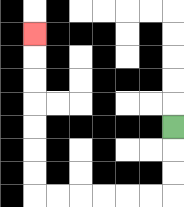{'start': '[7, 5]', 'end': '[1, 1]', 'path_directions': 'D,D,D,L,L,L,L,L,L,U,U,U,U,U,U,U', 'path_coordinates': '[[7, 5], [7, 6], [7, 7], [7, 8], [6, 8], [5, 8], [4, 8], [3, 8], [2, 8], [1, 8], [1, 7], [1, 6], [1, 5], [1, 4], [1, 3], [1, 2], [1, 1]]'}